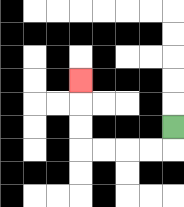{'start': '[7, 5]', 'end': '[3, 3]', 'path_directions': 'D,L,L,L,L,U,U,U', 'path_coordinates': '[[7, 5], [7, 6], [6, 6], [5, 6], [4, 6], [3, 6], [3, 5], [3, 4], [3, 3]]'}